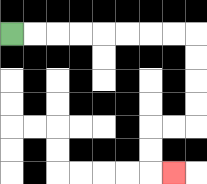{'start': '[0, 1]', 'end': '[7, 7]', 'path_directions': 'R,R,R,R,R,R,R,R,D,D,D,D,L,L,D,D,R', 'path_coordinates': '[[0, 1], [1, 1], [2, 1], [3, 1], [4, 1], [5, 1], [6, 1], [7, 1], [8, 1], [8, 2], [8, 3], [8, 4], [8, 5], [7, 5], [6, 5], [6, 6], [6, 7], [7, 7]]'}